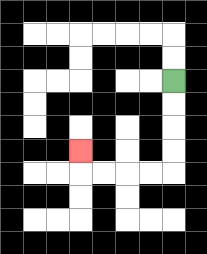{'start': '[7, 3]', 'end': '[3, 6]', 'path_directions': 'D,D,D,D,L,L,L,L,U', 'path_coordinates': '[[7, 3], [7, 4], [7, 5], [7, 6], [7, 7], [6, 7], [5, 7], [4, 7], [3, 7], [3, 6]]'}